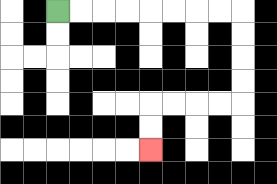{'start': '[2, 0]', 'end': '[6, 6]', 'path_directions': 'R,R,R,R,R,R,R,R,D,D,D,D,L,L,L,L,D,D', 'path_coordinates': '[[2, 0], [3, 0], [4, 0], [5, 0], [6, 0], [7, 0], [8, 0], [9, 0], [10, 0], [10, 1], [10, 2], [10, 3], [10, 4], [9, 4], [8, 4], [7, 4], [6, 4], [6, 5], [6, 6]]'}